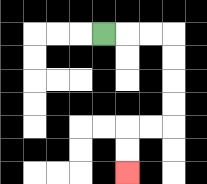{'start': '[4, 1]', 'end': '[5, 7]', 'path_directions': 'R,R,R,D,D,D,D,L,L,D,D', 'path_coordinates': '[[4, 1], [5, 1], [6, 1], [7, 1], [7, 2], [7, 3], [7, 4], [7, 5], [6, 5], [5, 5], [5, 6], [5, 7]]'}